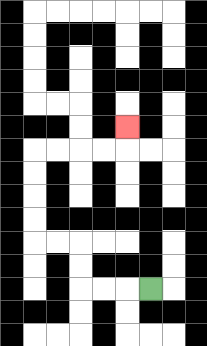{'start': '[6, 12]', 'end': '[5, 5]', 'path_directions': 'L,L,L,U,U,L,L,U,U,U,U,R,R,R,R,U', 'path_coordinates': '[[6, 12], [5, 12], [4, 12], [3, 12], [3, 11], [3, 10], [2, 10], [1, 10], [1, 9], [1, 8], [1, 7], [1, 6], [2, 6], [3, 6], [4, 6], [5, 6], [5, 5]]'}